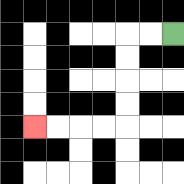{'start': '[7, 1]', 'end': '[1, 5]', 'path_directions': 'L,L,D,D,D,D,L,L,L,L', 'path_coordinates': '[[7, 1], [6, 1], [5, 1], [5, 2], [5, 3], [5, 4], [5, 5], [4, 5], [3, 5], [2, 5], [1, 5]]'}